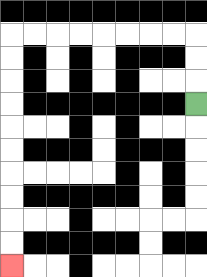{'start': '[8, 4]', 'end': '[0, 11]', 'path_directions': 'U,U,U,L,L,L,L,L,L,L,L,D,D,D,D,D,D,D,D,D,D', 'path_coordinates': '[[8, 4], [8, 3], [8, 2], [8, 1], [7, 1], [6, 1], [5, 1], [4, 1], [3, 1], [2, 1], [1, 1], [0, 1], [0, 2], [0, 3], [0, 4], [0, 5], [0, 6], [0, 7], [0, 8], [0, 9], [0, 10], [0, 11]]'}